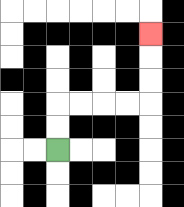{'start': '[2, 6]', 'end': '[6, 1]', 'path_directions': 'U,U,R,R,R,R,U,U,U', 'path_coordinates': '[[2, 6], [2, 5], [2, 4], [3, 4], [4, 4], [5, 4], [6, 4], [6, 3], [6, 2], [6, 1]]'}